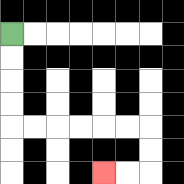{'start': '[0, 1]', 'end': '[4, 7]', 'path_directions': 'D,D,D,D,R,R,R,R,R,R,D,D,L,L', 'path_coordinates': '[[0, 1], [0, 2], [0, 3], [0, 4], [0, 5], [1, 5], [2, 5], [3, 5], [4, 5], [5, 5], [6, 5], [6, 6], [6, 7], [5, 7], [4, 7]]'}